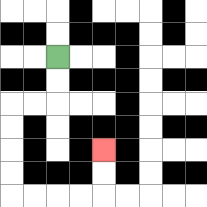{'start': '[2, 2]', 'end': '[4, 6]', 'path_directions': 'D,D,L,L,D,D,D,D,R,R,R,R,U,U', 'path_coordinates': '[[2, 2], [2, 3], [2, 4], [1, 4], [0, 4], [0, 5], [0, 6], [0, 7], [0, 8], [1, 8], [2, 8], [3, 8], [4, 8], [4, 7], [4, 6]]'}